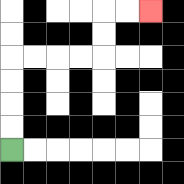{'start': '[0, 6]', 'end': '[6, 0]', 'path_directions': 'U,U,U,U,R,R,R,R,U,U,R,R', 'path_coordinates': '[[0, 6], [0, 5], [0, 4], [0, 3], [0, 2], [1, 2], [2, 2], [3, 2], [4, 2], [4, 1], [4, 0], [5, 0], [6, 0]]'}